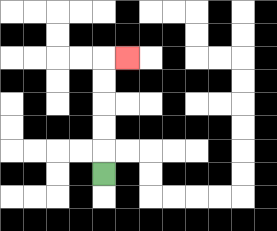{'start': '[4, 7]', 'end': '[5, 2]', 'path_directions': 'U,U,U,U,U,R', 'path_coordinates': '[[4, 7], [4, 6], [4, 5], [4, 4], [4, 3], [4, 2], [5, 2]]'}